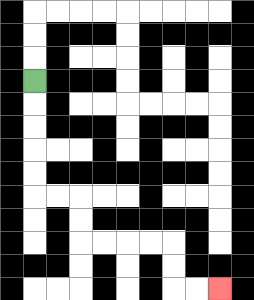{'start': '[1, 3]', 'end': '[9, 12]', 'path_directions': 'D,D,D,D,D,R,R,D,D,R,R,R,R,D,D,R,R', 'path_coordinates': '[[1, 3], [1, 4], [1, 5], [1, 6], [1, 7], [1, 8], [2, 8], [3, 8], [3, 9], [3, 10], [4, 10], [5, 10], [6, 10], [7, 10], [7, 11], [7, 12], [8, 12], [9, 12]]'}